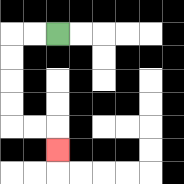{'start': '[2, 1]', 'end': '[2, 6]', 'path_directions': 'L,L,D,D,D,D,R,R,D', 'path_coordinates': '[[2, 1], [1, 1], [0, 1], [0, 2], [0, 3], [0, 4], [0, 5], [1, 5], [2, 5], [2, 6]]'}